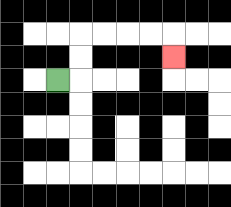{'start': '[2, 3]', 'end': '[7, 2]', 'path_directions': 'R,U,U,R,R,R,R,D', 'path_coordinates': '[[2, 3], [3, 3], [3, 2], [3, 1], [4, 1], [5, 1], [6, 1], [7, 1], [7, 2]]'}